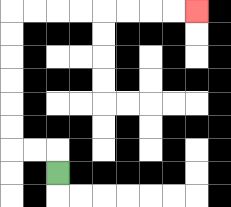{'start': '[2, 7]', 'end': '[8, 0]', 'path_directions': 'U,L,L,U,U,U,U,U,U,R,R,R,R,R,R,R,R', 'path_coordinates': '[[2, 7], [2, 6], [1, 6], [0, 6], [0, 5], [0, 4], [0, 3], [0, 2], [0, 1], [0, 0], [1, 0], [2, 0], [3, 0], [4, 0], [5, 0], [6, 0], [7, 0], [8, 0]]'}